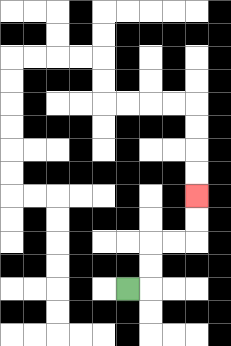{'start': '[5, 12]', 'end': '[8, 8]', 'path_directions': 'R,U,U,R,R,U,U', 'path_coordinates': '[[5, 12], [6, 12], [6, 11], [6, 10], [7, 10], [8, 10], [8, 9], [8, 8]]'}